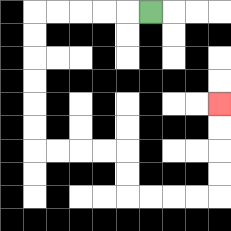{'start': '[6, 0]', 'end': '[9, 4]', 'path_directions': 'L,L,L,L,L,D,D,D,D,D,D,R,R,R,R,D,D,R,R,R,R,U,U,U,U', 'path_coordinates': '[[6, 0], [5, 0], [4, 0], [3, 0], [2, 0], [1, 0], [1, 1], [1, 2], [1, 3], [1, 4], [1, 5], [1, 6], [2, 6], [3, 6], [4, 6], [5, 6], [5, 7], [5, 8], [6, 8], [7, 8], [8, 8], [9, 8], [9, 7], [9, 6], [9, 5], [9, 4]]'}